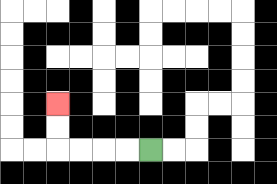{'start': '[6, 6]', 'end': '[2, 4]', 'path_directions': 'L,L,L,L,U,U', 'path_coordinates': '[[6, 6], [5, 6], [4, 6], [3, 6], [2, 6], [2, 5], [2, 4]]'}